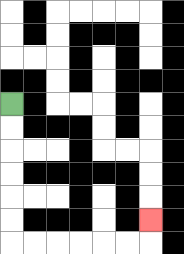{'start': '[0, 4]', 'end': '[6, 9]', 'path_directions': 'D,D,D,D,D,D,R,R,R,R,R,R,U', 'path_coordinates': '[[0, 4], [0, 5], [0, 6], [0, 7], [0, 8], [0, 9], [0, 10], [1, 10], [2, 10], [3, 10], [4, 10], [5, 10], [6, 10], [6, 9]]'}